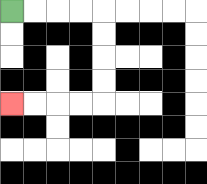{'start': '[0, 0]', 'end': '[0, 4]', 'path_directions': 'R,R,R,R,D,D,D,D,L,L,L,L', 'path_coordinates': '[[0, 0], [1, 0], [2, 0], [3, 0], [4, 0], [4, 1], [4, 2], [4, 3], [4, 4], [3, 4], [2, 4], [1, 4], [0, 4]]'}